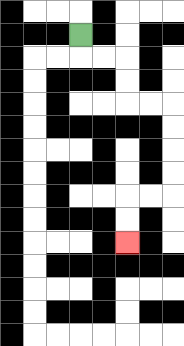{'start': '[3, 1]', 'end': '[5, 10]', 'path_directions': 'D,R,R,D,D,R,R,D,D,D,D,L,L,D,D', 'path_coordinates': '[[3, 1], [3, 2], [4, 2], [5, 2], [5, 3], [5, 4], [6, 4], [7, 4], [7, 5], [7, 6], [7, 7], [7, 8], [6, 8], [5, 8], [5, 9], [5, 10]]'}